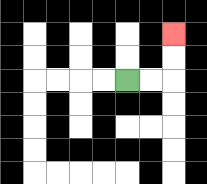{'start': '[5, 3]', 'end': '[7, 1]', 'path_directions': 'R,R,U,U', 'path_coordinates': '[[5, 3], [6, 3], [7, 3], [7, 2], [7, 1]]'}